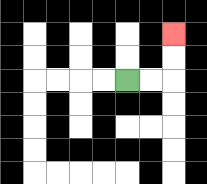{'start': '[5, 3]', 'end': '[7, 1]', 'path_directions': 'R,R,U,U', 'path_coordinates': '[[5, 3], [6, 3], [7, 3], [7, 2], [7, 1]]'}